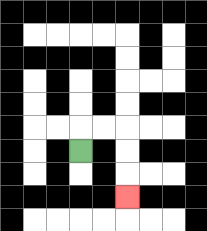{'start': '[3, 6]', 'end': '[5, 8]', 'path_directions': 'U,R,R,D,D,D', 'path_coordinates': '[[3, 6], [3, 5], [4, 5], [5, 5], [5, 6], [5, 7], [5, 8]]'}